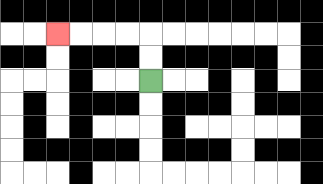{'start': '[6, 3]', 'end': '[2, 1]', 'path_directions': 'U,U,L,L,L,L', 'path_coordinates': '[[6, 3], [6, 2], [6, 1], [5, 1], [4, 1], [3, 1], [2, 1]]'}